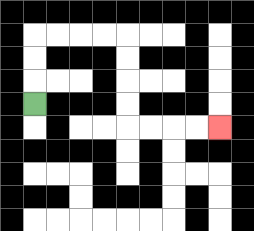{'start': '[1, 4]', 'end': '[9, 5]', 'path_directions': 'U,U,U,R,R,R,R,D,D,D,D,R,R,R,R', 'path_coordinates': '[[1, 4], [1, 3], [1, 2], [1, 1], [2, 1], [3, 1], [4, 1], [5, 1], [5, 2], [5, 3], [5, 4], [5, 5], [6, 5], [7, 5], [8, 5], [9, 5]]'}